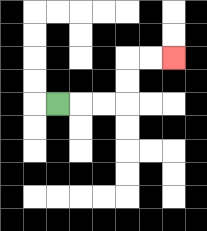{'start': '[2, 4]', 'end': '[7, 2]', 'path_directions': 'R,R,R,U,U,R,R', 'path_coordinates': '[[2, 4], [3, 4], [4, 4], [5, 4], [5, 3], [5, 2], [6, 2], [7, 2]]'}